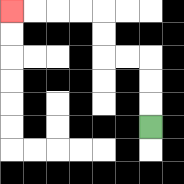{'start': '[6, 5]', 'end': '[0, 0]', 'path_directions': 'U,U,U,L,L,U,U,L,L,L,L', 'path_coordinates': '[[6, 5], [6, 4], [6, 3], [6, 2], [5, 2], [4, 2], [4, 1], [4, 0], [3, 0], [2, 0], [1, 0], [0, 0]]'}